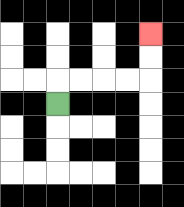{'start': '[2, 4]', 'end': '[6, 1]', 'path_directions': 'U,R,R,R,R,U,U', 'path_coordinates': '[[2, 4], [2, 3], [3, 3], [4, 3], [5, 3], [6, 3], [6, 2], [6, 1]]'}